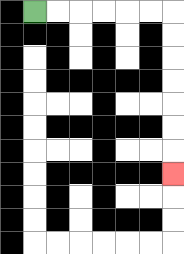{'start': '[1, 0]', 'end': '[7, 7]', 'path_directions': 'R,R,R,R,R,R,D,D,D,D,D,D,D', 'path_coordinates': '[[1, 0], [2, 0], [3, 0], [4, 0], [5, 0], [6, 0], [7, 0], [7, 1], [7, 2], [7, 3], [7, 4], [7, 5], [7, 6], [7, 7]]'}